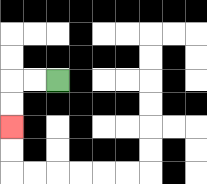{'start': '[2, 3]', 'end': '[0, 5]', 'path_directions': 'L,L,D,D', 'path_coordinates': '[[2, 3], [1, 3], [0, 3], [0, 4], [0, 5]]'}